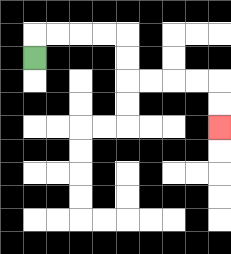{'start': '[1, 2]', 'end': '[9, 5]', 'path_directions': 'U,R,R,R,R,D,D,R,R,R,R,D,D', 'path_coordinates': '[[1, 2], [1, 1], [2, 1], [3, 1], [4, 1], [5, 1], [5, 2], [5, 3], [6, 3], [7, 3], [8, 3], [9, 3], [9, 4], [9, 5]]'}